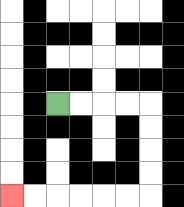{'start': '[2, 4]', 'end': '[0, 8]', 'path_directions': 'R,R,R,R,D,D,D,D,L,L,L,L,L,L', 'path_coordinates': '[[2, 4], [3, 4], [4, 4], [5, 4], [6, 4], [6, 5], [6, 6], [6, 7], [6, 8], [5, 8], [4, 8], [3, 8], [2, 8], [1, 8], [0, 8]]'}